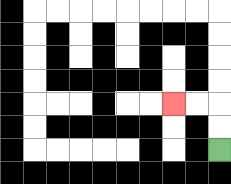{'start': '[9, 6]', 'end': '[7, 4]', 'path_directions': 'U,U,L,L', 'path_coordinates': '[[9, 6], [9, 5], [9, 4], [8, 4], [7, 4]]'}